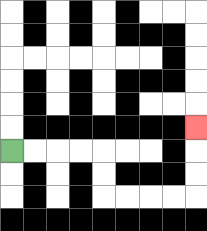{'start': '[0, 6]', 'end': '[8, 5]', 'path_directions': 'R,R,R,R,D,D,R,R,R,R,U,U,U', 'path_coordinates': '[[0, 6], [1, 6], [2, 6], [3, 6], [4, 6], [4, 7], [4, 8], [5, 8], [6, 8], [7, 8], [8, 8], [8, 7], [8, 6], [8, 5]]'}